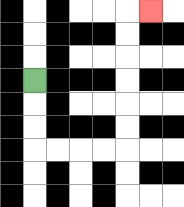{'start': '[1, 3]', 'end': '[6, 0]', 'path_directions': 'D,D,D,R,R,R,R,U,U,U,U,U,U,R', 'path_coordinates': '[[1, 3], [1, 4], [1, 5], [1, 6], [2, 6], [3, 6], [4, 6], [5, 6], [5, 5], [5, 4], [5, 3], [5, 2], [5, 1], [5, 0], [6, 0]]'}